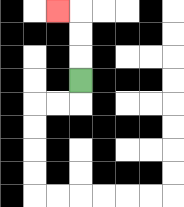{'start': '[3, 3]', 'end': '[2, 0]', 'path_directions': 'U,U,U,L', 'path_coordinates': '[[3, 3], [3, 2], [3, 1], [3, 0], [2, 0]]'}